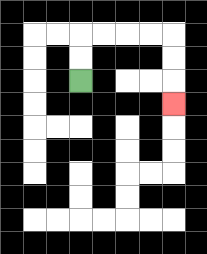{'start': '[3, 3]', 'end': '[7, 4]', 'path_directions': 'U,U,R,R,R,R,D,D,D', 'path_coordinates': '[[3, 3], [3, 2], [3, 1], [4, 1], [5, 1], [6, 1], [7, 1], [7, 2], [7, 3], [7, 4]]'}